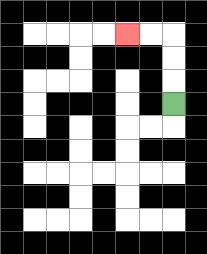{'start': '[7, 4]', 'end': '[5, 1]', 'path_directions': 'U,U,U,L,L', 'path_coordinates': '[[7, 4], [7, 3], [7, 2], [7, 1], [6, 1], [5, 1]]'}